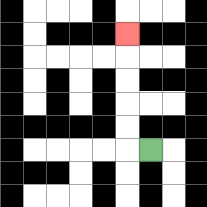{'start': '[6, 6]', 'end': '[5, 1]', 'path_directions': 'L,U,U,U,U,U', 'path_coordinates': '[[6, 6], [5, 6], [5, 5], [5, 4], [5, 3], [5, 2], [5, 1]]'}